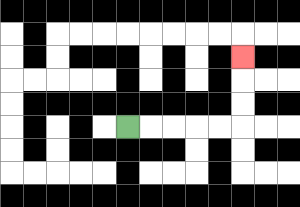{'start': '[5, 5]', 'end': '[10, 2]', 'path_directions': 'R,R,R,R,R,U,U,U', 'path_coordinates': '[[5, 5], [6, 5], [7, 5], [8, 5], [9, 5], [10, 5], [10, 4], [10, 3], [10, 2]]'}